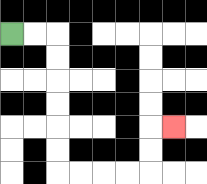{'start': '[0, 1]', 'end': '[7, 5]', 'path_directions': 'R,R,D,D,D,D,D,D,R,R,R,R,U,U,R', 'path_coordinates': '[[0, 1], [1, 1], [2, 1], [2, 2], [2, 3], [2, 4], [2, 5], [2, 6], [2, 7], [3, 7], [4, 7], [5, 7], [6, 7], [6, 6], [6, 5], [7, 5]]'}